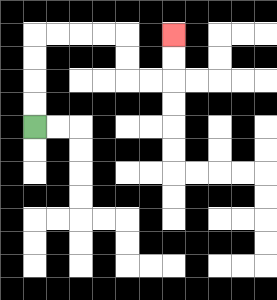{'start': '[1, 5]', 'end': '[7, 1]', 'path_directions': 'U,U,U,U,R,R,R,R,D,D,R,R,U,U', 'path_coordinates': '[[1, 5], [1, 4], [1, 3], [1, 2], [1, 1], [2, 1], [3, 1], [4, 1], [5, 1], [5, 2], [5, 3], [6, 3], [7, 3], [7, 2], [7, 1]]'}